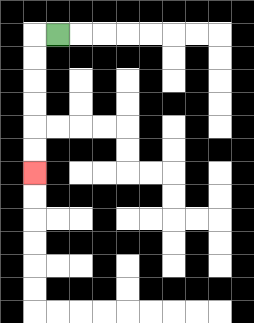{'start': '[2, 1]', 'end': '[1, 7]', 'path_directions': 'L,D,D,D,D,D,D', 'path_coordinates': '[[2, 1], [1, 1], [1, 2], [1, 3], [1, 4], [1, 5], [1, 6], [1, 7]]'}